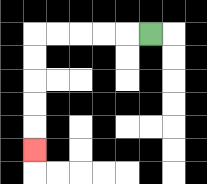{'start': '[6, 1]', 'end': '[1, 6]', 'path_directions': 'L,L,L,L,L,D,D,D,D,D', 'path_coordinates': '[[6, 1], [5, 1], [4, 1], [3, 1], [2, 1], [1, 1], [1, 2], [1, 3], [1, 4], [1, 5], [1, 6]]'}